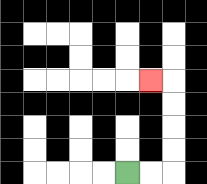{'start': '[5, 7]', 'end': '[6, 3]', 'path_directions': 'R,R,U,U,U,U,L', 'path_coordinates': '[[5, 7], [6, 7], [7, 7], [7, 6], [7, 5], [7, 4], [7, 3], [6, 3]]'}